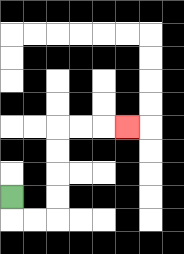{'start': '[0, 8]', 'end': '[5, 5]', 'path_directions': 'D,R,R,U,U,U,U,R,R,R', 'path_coordinates': '[[0, 8], [0, 9], [1, 9], [2, 9], [2, 8], [2, 7], [2, 6], [2, 5], [3, 5], [4, 5], [5, 5]]'}